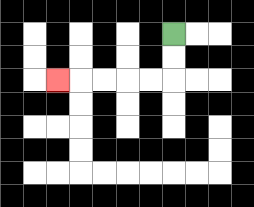{'start': '[7, 1]', 'end': '[2, 3]', 'path_directions': 'D,D,L,L,L,L,L', 'path_coordinates': '[[7, 1], [7, 2], [7, 3], [6, 3], [5, 3], [4, 3], [3, 3], [2, 3]]'}